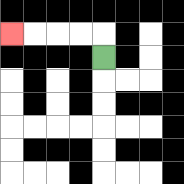{'start': '[4, 2]', 'end': '[0, 1]', 'path_directions': 'U,L,L,L,L', 'path_coordinates': '[[4, 2], [4, 1], [3, 1], [2, 1], [1, 1], [0, 1]]'}